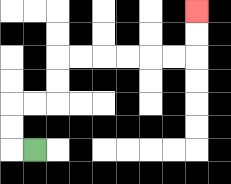{'start': '[1, 6]', 'end': '[8, 0]', 'path_directions': 'L,U,U,R,R,U,U,R,R,R,R,R,R,U,U', 'path_coordinates': '[[1, 6], [0, 6], [0, 5], [0, 4], [1, 4], [2, 4], [2, 3], [2, 2], [3, 2], [4, 2], [5, 2], [6, 2], [7, 2], [8, 2], [8, 1], [8, 0]]'}